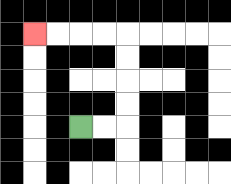{'start': '[3, 5]', 'end': '[1, 1]', 'path_directions': 'R,R,U,U,U,U,L,L,L,L', 'path_coordinates': '[[3, 5], [4, 5], [5, 5], [5, 4], [5, 3], [5, 2], [5, 1], [4, 1], [3, 1], [2, 1], [1, 1]]'}